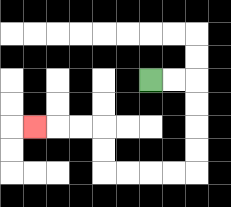{'start': '[6, 3]', 'end': '[1, 5]', 'path_directions': 'R,R,D,D,D,D,L,L,L,L,U,U,L,L,L', 'path_coordinates': '[[6, 3], [7, 3], [8, 3], [8, 4], [8, 5], [8, 6], [8, 7], [7, 7], [6, 7], [5, 7], [4, 7], [4, 6], [4, 5], [3, 5], [2, 5], [1, 5]]'}